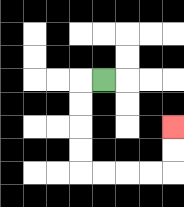{'start': '[4, 3]', 'end': '[7, 5]', 'path_directions': 'L,D,D,D,D,R,R,R,R,U,U', 'path_coordinates': '[[4, 3], [3, 3], [3, 4], [3, 5], [3, 6], [3, 7], [4, 7], [5, 7], [6, 7], [7, 7], [7, 6], [7, 5]]'}